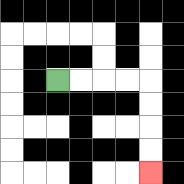{'start': '[2, 3]', 'end': '[6, 7]', 'path_directions': 'R,R,R,R,D,D,D,D', 'path_coordinates': '[[2, 3], [3, 3], [4, 3], [5, 3], [6, 3], [6, 4], [6, 5], [6, 6], [6, 7]]'}